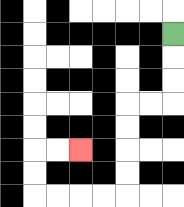{'start': '[7, 1]', 'end': '[3, 6]', 'path_directions': 'D,D,D,L,L,D,D,D,D,L,L,L,L,U,U,R,R', 'path_coordinates': '[[7, 1], [7, 2], [7, 3], [7, 4], [6, 4], [5, 4], [5, 5], [5, 6], [5, 7], [5, 8], [4, 8], [3, 8], [2, 8], [1, 8], [1, 7], [1, 6], [2, 6], [3, 6]]'}